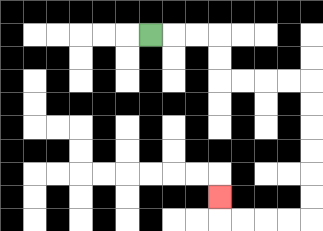{'start': '[6, 1]', 'end': '[9, 8]', 'path_directions': 'R,R,R,D,D,R,R,R,R,D,D,D,D,D,D,L,L,L,L,U', 'path_coordinates': '[[6, 1], [7, 1], [8, 1], [9, 1], [9, 2], [9, 3], [10, 3], [11, 3], [12, 3], [13, 3], [13, 4], [13, 5], [13, 6], [13, 7], [13, 8], [13, 9], [12, 9], [11, 9], [10, 9], [9, 9], [9, 8]]'}